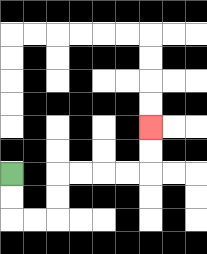{'start': '[0, 7]', 'end': '[6, 5]', 'path_directions': 'D,D,R,R,U,U,R,R,R,R,U,U', 'path_coordinates': '[[0, 7], [0, 8], [0, 9], [1, 9], [2, 9], [2, 8], [2, 7], [3, 7], [4, 7], [5, 7], [6, 7], [6, 6], [6, 5]]'}